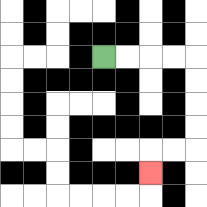{'start': '[4, 2]', 'end': '[6, 7]', 'path_directions': 'R,R,R,R,D,D,D,D,L,L,D', 'path_coordinates': '[[4, 2], [5, 2], [6, 2], [7, 2], [8, 2], [8, 3], [8, 4], [8, 5], [8, 6], [7, 6], [6, 6], [6, 7]]'}